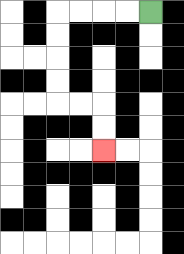{'start': '[6, 0]', 'end': '[4, 6]', 'path_directions': 'L,L,L,L,D,D,D,D,R,R,D,D', 'path_coordinates': '[[6, 0], [5, 0], [4, 0], [3, 0], [2, 0], [2, 1], [2, 2], [2, 3], [2, 4], [3, 4], [4, 4], [4, 5], [4, 6]]'}